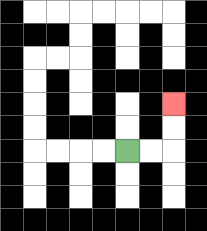{'start': '[5, 6]', 'end': '[7, 4]', 'path_directions': 'R,R,U,U', 'path_coordinates': '[[5, 6], [6, 6], [7, 6], [7, 5], [7, 4]]'}